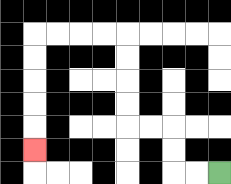{'start': '[9, 7]', 'end': '[1, 6]', 'path_directions': 'L,L,U,U,L,L,U,U,U,U,L,L,L,L,D,D,D,D,D', 'path_coordinates': '[[9, 7], [8, 7], [7, 7], [7, 6], [7, 5], [6, 5], [5, 5], [5, 4], [5, 3], [5, 2], [5, 1], [4, 1], [3, 1], [2, 1], [1, 1], [1, 2], [1, 3], [1, 4], [1, 5], [1, 6]]'}